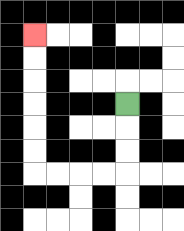{'start': '[5, 4]', 'end': '[1, 1]', 'path_directions': 'D,D,D,L,L,L,L,U,U,U,U,U,U', 'path_coordinates': '[[5, 4], [5, 5], [5, 6], [5, 7], [4, 7], [3, 7], [2, 7], [1, 7], [1, 6], [1, 5], [1, 4], [1, 3], [1, 2], [1, 1]]'}